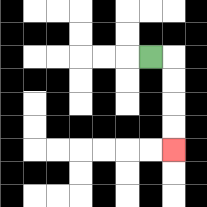{'start': '[6, 2]', 'end': '[7, 6]', 'path_directions': 'R,D,D,D,D', 'path_coordinates': '[[6, 2], [7, 2], [7, 3], [7, 4], [7, 5], [7, 6]]'}